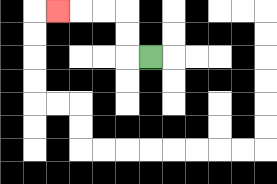{'start': '[6, 2]', 'end': '[2, 0]', 'path_directions': 'L,U,U,L,L,L', 'path_coordinates': '[[6, 2], [5, 2], [5, 1], [5, 0], [4, 0], [3, 0], [2, 0]]'}